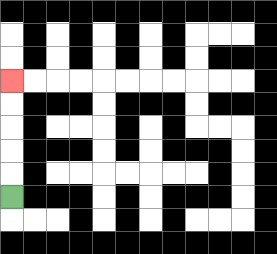{'start': '[0, 8]', 'end': '[0, 3]', 'path_directions': 'U,U,U,U,U', 'path_coordinates': '[[0, 8], [0, 7], [0, 6], [0, 5], [0, 4], [0, 3]]'}